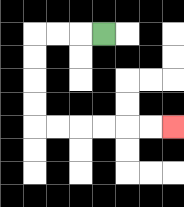{'start': '[4, 1]', 'end': '[7, 5]', 'path_directions': 'L,L,L,D,D,D,D,R,R,R,R,R,R', 'path_coordinates': '[[4, 1], [3, 1], [2, 1], [1, 1], [1, 2], [1, 3], [1, 4], [1, 5], [2, 5], [3, 5], [4, 5], [5, 5], [6, 5], [7, 5]]'}